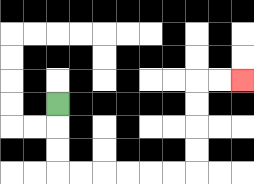{'start': '[2, 4]', 'end': '[10, 3]', 'path_directions': 'D,D,D,R,R,R,R,R,R,U,U,U,U,R,R', 'path_coordinates': '[[2, 4], [2, 5], [2, 6], [2, 7], [3, 7], [4, 7], [5, 7], [6, 7], [7, 7], [8, 7], [8, 6], [8, 5], [8, 4], [8, 3], [9, 3], [10, 3]]'}